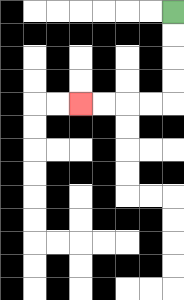{'start': '[7, 0]', 'end': '[3, 4]', 'path_directions': 'D,D,D,D,L,L,L,L', 'path_coordinates': '[[7, 0], [7, 1], [7, 2], [7, 3], [7, 4], [6, 4], [5, 4], [4, 4], [3, 4]]'}